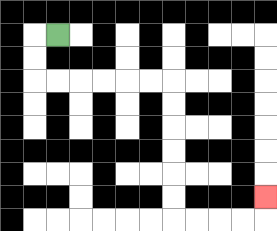{'start': '[2, 1]', 'end': '[11, 8]', 'path_directions': 'L,D,D,R,R,R,R,R,R,D,D,D,D,D,D,R,R,R,R,U', 'path_coordinates': '[[2, 1], [1, 1], [1, 2], [1, 3], [2, 3], [3, 3], [4, 3], [5, 3], [6, 3], [7, 3], [7, 4], [7, 5], [7, 6], [7, 7], [7, 8], [7, 9], [8, 9], [9, 9], [10, 9], [11, 9], [11, 8]]'}